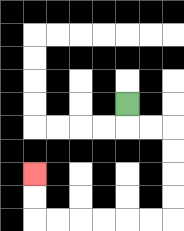{'start': '[5, 4]', 'end': '[1, 7]', 'path_directions': 'D,R,R,D,D,D,D,L,L,L,L,L,L,U,U', 'path_coordinates': '[[5, 4], [5, 5], [6, 5], [7, 5], [7, 6], [7, 7], [7, 8], [7, 9], [6, 9], [5, 9], [4, 9], [3, 9], [2, 9], [1, 9], [1, 8], [1, 7]]'}